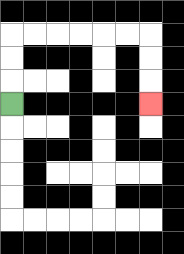{'start': '[0, 4]', 'end': '[6, 4]', 'path_directions': 'U,U,U,R,R,R,R,R,R,D,D,D', 'path_coordinates': '[[0, 4], [0, 3], [0, 2], [0, 1], [1, 1], [2, 1], [3, 1], [4, 1], [5, 1], [6, 1], [6, 2], [6, 3], [6, 4]]'}